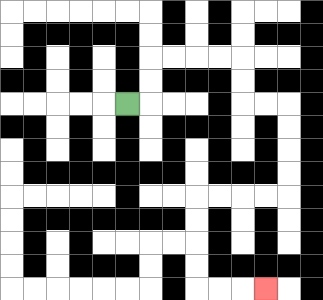{'start': '[5, 4]', 'end': '[11, 12]', 'path_directions': 'R,U,U,R,R,R,R,D,D,R,R,D,D,D,D,L,L,L,L,D,D,D,D,R,R,R', 'path_coordinates': '[[5, 4], [6, 4], [6, 3], [6, 2], [7, 2], [8, 2], [9, 2], [10, 2], [10, 3], [10, 4], [11, 4], [12, 4], [12, 5], [12, 6], [12, 7], [12, 8], [11, 8], [10, 8], [9, 8], [8, 8], [8, 9], [8, 10], [8, 11], [8, 12], [9, 12], [10, 12], [11, 12]]'}